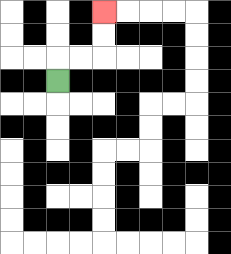{'start': '[2, 3]', 'end': '[4, 0]', 'path_directions': 'U,R,R,U,U', 'path_coordinates': '[[2, 3], [2, 2], [3, 2], [4, 2], [4, 1], [4, 0]]'}